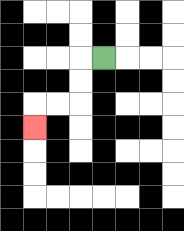{'start': '[4, 2]', 'end': '[1, 5]', 'path_directions': 'L,D,D,L,L,D', 'path_coordinates': '[[4, 2], [3, 2], [3, 3], [3, 4], [2, 4], [1, 4], [1, 5]]'}